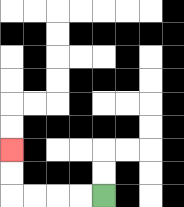{'start': '[4, 8]', 'end': '[0, 6]', 'path_directions': 'L,L,L,L,U,U', 'path_coordinates': '[[4, 8], [3, 8], [2, 8], [1, 8], [0, 8], [0, 7], [0, 6]]'}